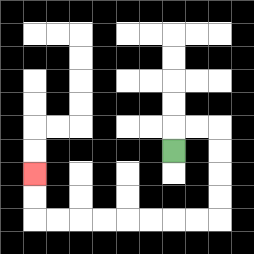{'start': '[7, 6]', 'end': '[1, 7]', 'path_directions': 'U,R,R,D,D,D,D,L,L,L,L,L,L,L,L,U,U', 'path_coordinates': '[[7, 6], [7, 5], [8, 5], [9, 5], [9, 6], [9, 7], [9, 8], [9, 9], [8, 9], [7, 9], [6, 9], [5, 9], [4, 9], [3, 9], [2, 9], [1, 9], [1, 8], [1, 7]]'}